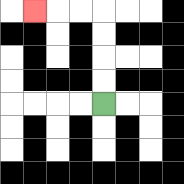{'start': '[4, 4]', 'end': '[1, 0]', 'path_directions': 'U,U,U,U,L,L,L', 'path_coordinates': '[[4, 4], [4, 3], [4, 2], [4, 1], [4, 0], [3, 0], [2, 0], [1, 0]]'}